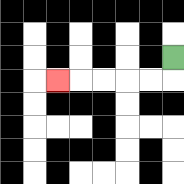{'start': '[7, 2]', 'end': '[2, 3]', 'path_directions': 'D,L,L,L,L,L', 'path_coordinates': '[[7, 2], [7, 3], [6, 3], [5, 3], [4, 3], [3, 3], [2, 3]]'}